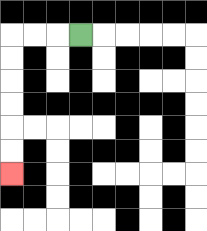{'start': '[3, 1]', 'end': '[0, 7]', 'path_directions': 'L,L,L,D,D,D,D,D,D', 'path_coordinates': '[[3, 1], [2, 1], [1, 1], [0, 1], [0, 2], [0, 3], [0, 4], [0, 5], [0, 6], [0, 7]]'}